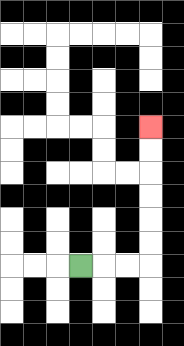{'start': '[3, 11]', 'end': '[6, 5]', 'path_directions': 'R,R,R,U,U,U,U,U,U', 'path_coordinates': '[[3, 11], [4, 11], [5, 11], [6, 11], [6, 10], [6, 9], [6, 8], [6, 7], [6, 6], [6, 5]]'}